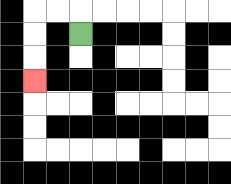{'start': '[3, 1]', 'end': '[1, 3]', 'path_directions': 'U,L,L,D,D,D', 'path_coordinates': '[[3, 1], [3, 0], [2, 0], [1, 0], [1, 1], [1, 2], [1, 3]]'}